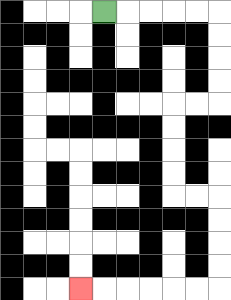{'start': '[4, 0]', 'end': '[3, 12]', 'path_directions': 'R,R,R,R,R,D,D,D,D,L,L,D,D,D,D,R,R,D,D,D,D,L,L,L,L,L,L', 'path_coordinates': '[[4, 0], [5, 0], [6, 0], [7, 0], [8, 0], [9, 0], [9, 1], [9, 2], [9, 3], [9, 4], [8, 4], [7, 4], [7, 5], [7, 6], [7, 7], [7, 8], [8, 8], [9, 8], [9, 9], [9, 10], [9, 11], [9, 12], [8, 12], [7, 12], [6, 12], [5, 12], [4, 12], [3, 12]]'}